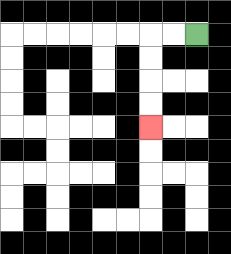{'start': '[8, 1]', 'end': '[6, 5]', 'path_directions': 'L,L,D,D,D,D', 'path_coordinates': '[[8, 1], [7, 1], [6, 1], [6, 2], [6, 3], [6, 4], [6, 5]]'}